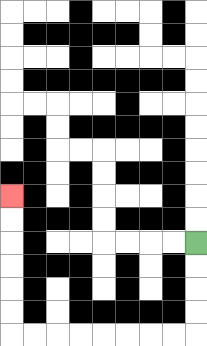{'start': '[8, 10]', 'end': '[0, 8]', 'path_directions': 'D,D,D,D,L,L,L,L,L,L,L,L,U,U,U,U,U,U', 'path_coordinates': '[[8, 10], [8, 11], [8, 12], [8, 13], [8, 14], [7, 14], [6, 14], [5, 14], [4, 14], [3, 14], [2, 14], [1, 14], [0, 14], [0, 13], [0, 12], [0, 11], [0, 10], [0, 9], [0, 8]]'}